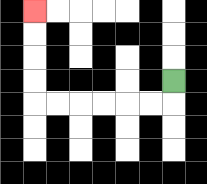{'start': '[7, 3]', 'end': '[1, 0]', 'path_directions': 'D,L,L,L,L,L,L,U,U,U,U', 'path_coordinates': '[[7, 3], [7, 4], [6, 4], [5, 4], [4, 4], [3, 4], [2, 4], [1, 4], [1, 3], [1, 2], [1, 1], [1, 0]]'}